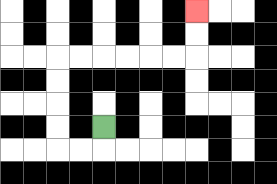{'start': '[4, 5]', 'end': '[8, 0]', 'path_directions': 'D,L,L,U,U,U,U,R,R,R,R,R,R,U,U', 'path_coordinates': '[[4, 5], [4, 6], [3, 6], [2, 6], [2, 5], [2, 4], [2, 3], [2, 2], [3, 2], [4, 2], [5, 2], [6, 2], [7, 2], [8, 2], [8, 1], [8, 0]]'}